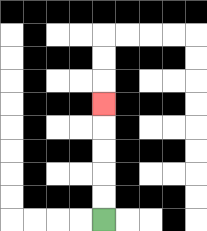{'start': '[4, 9]', 'end': '[4, 4]', 'path_directions': 'U,U,U,U,U', 'path_coordinates': '[[4, 9], [4, 8], [4, 7], [4, 6], [4, 5], [4, 4]]'}